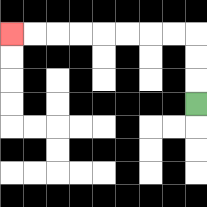{'start': '[8, 4]', 'end': '[0, 1]', 'path_directions': 'U,U,U,L,L,L,L,L,L,L,L', 'path_coordinates': '[[8, 4], [8, 3], [8, 2], [8, 1], [7, 1], [6, 1], [5, 1], [4, 1], [3, 1], [2, 1], [1, 1], [0, 1]]'}